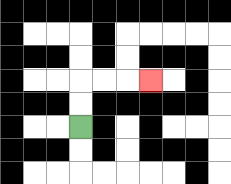{'start': '[3, 5]', 'end': '[6, 3]', 'path_directions': 'U,U,R,R,R', 'path_coordinates': '[[3, 5], [3, 4], [3, 3], [4, 3], [5, 3], [6, 3]]'}